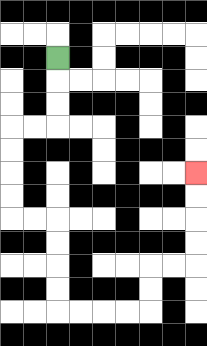{'start': '[2, 2]', 'end': '[8, 7]', 'path_directions': 'D,D,D,L,L,D,D,D,D,R,R,D,D,D,D,R,R,R,R,U,U,R,R,U,U,U,U', 'path_coordinates': '[[2, 2], [2, 3], [2, 4], [2, 5], [1, 5], [0, 5], [0, 6], [0, 7], [0, 8], [0, 9], [1, 9], [2, 9], [2, 10], [2, 11], [2, 12], [2, 13], [3, 13], [4, 13], [5, 13], [6, 13], [6, 12], [6, 11], [7, 11], [8, 11], [8, 10], [8, 9], [8, 8], [8, 7]]'}